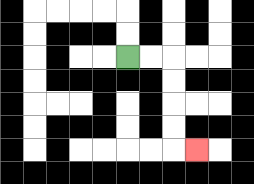{'start': '[5, 2]', 'end': '[8, 6]', 'path_directions': 'R,R,D,D,D,D,R', 'path_coordinates': '[[5, 2], [6, 2], [7, 2], [7, 3], [7, 4], [7, 5], [7, 6], [8, 6]]'}